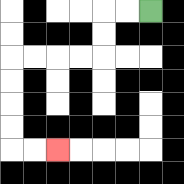{'start': '[6, 0]', 'end': '[2, 6]', 'path_directions': 'L,L,D,D,L,L,L,L,D,D,D,D,R,R', 'path_coordinates': '[[6, 0], [5, 0], [4, 0], [4, 1], [4, 2], [3, 2], [2, 2], [1, 2], [0, 2], [0, 3], [0, 4], [0, 5], [0, 6], [1, 6], [2, 6]]'}